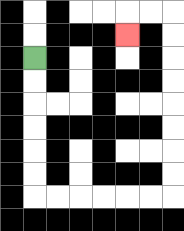{'start': '[1, 2]', 'end': '[5, 1]', 'path_directions': 'D,D,D,D,D,D,R,R,R,R,R,R,U,U,U,U,U,U,U,U,L,L,D', 'path_coordinates': '[[1, 2], [1, 3], [1, 4], [1, 5], [1, 6], [1, 7], [1, 8], [2, 8], [3, 8], [4, 8], [5, 8], [6, 8], [7, 8], [7, 7], [7, 6], [7, 5], [7, 4], [7, 3], [7, 2], [7, 1], [7, 0], [6, 0], [5, 0], [5, 1]]'}